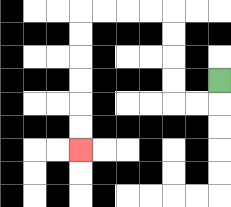{'start': '[9, 3]', 'end': '[3, 6]', 'path_directions': 'D,L,L,U,U,U,U,L,L,L,L,D,D,D,D,D,D', 'path_coordinates': '[[9, 3], [9, 4], [8, 4], [7, 4], [7, 3], [7, 2], [7, 1], [7, 0], [6, 0], [5, 0], [4, 0], [3, 0], [3, 1], [3, 2], [3, 3], [3, 4], [3, 5], [3, 6]]'}